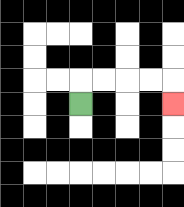{'start': '[3, 4]', 'end': '[7, 4]', 'path_directions': 'U,R,R,R,R,D', 'path_coordinates': '[[3, 4], [3, 3], [4, 3], [5, 3], [6, 3], [7, 3], [7, 4]]'}